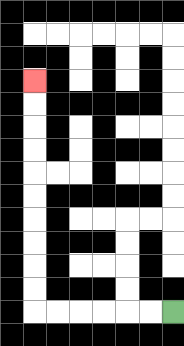{'start': '[7, 13]', 'end': '[1, 3]', 'path_directions': 'L,L,L,L,L,L,U,U,U,U,U,U,U,U,U,U', 'path_coordinates': '[[7, 13], [6, 13], [5, 13], [4, 13], [3, 13], [2, 13], [1, 13], [1, 12], [1, 11], [1, 10], [1, 9], [1, 8], [1, 7], [1, 6], [1, 5], [1, 4], [1, 3]]'}